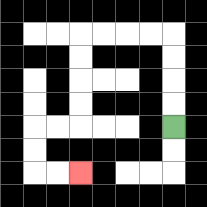{'start': '[7, 5]', 'end': '[3, 7]', 'path_directions': 'U,U,U,U,L,L,L,L,D,D,D,D,L,L,D,D,R,R', 'path_coordinates': '[[7, 5], [7, 4], [7, 3], [7, 2], [7, 1], [6, 1], [5, 1], [4, 1], [3, 1], [3, 2], [3, 3], [3, 4], [3, 5], [2, 5], [1, 5], [1, 6], [1, 7], [2, 7], [3, 7]]'}